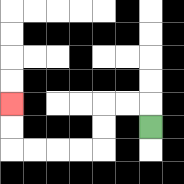{'start': '[6, 5]', 'end': '[0, 4]', 'path_directions': 'U,L,L,D,D,L,L,L,L,U,U', 'path_coordinates': '[[6, 5], [6, 4], [5, 4], [4, 4], [4, 5], [4, 6], [3, 6], [2, 6], [1, 6], [0, 6], [0, 5], [0, 4]]'}